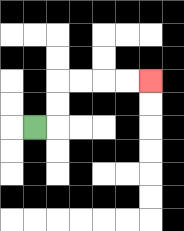{'start': '[1, 5]', 'end': '[6, 3]', 'path_directions': 'R,U,U,R,R,R,R', 'path_coordinates': '[[1, 5], [2, 5], [2, 4], [2, 3], [3, 3], [4, 3], [5, 3], [6, 3]]'}